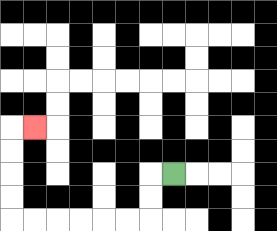{'start': '[7, 7]', 'end': '[1, 5]', 'path_directions': 'L,D,D,L,L,L,L,L,L,U,U,U,U,R', 'path_coordinates': '[[7, 7], [6, 7], [6, 8], [6, 9], [5, 9], [4, 9], [3, 9], [2, 9], [1, 9], [0, 9], [0, 8], [0, 7], [0, 6], [0, 5], [1, 5]]'}